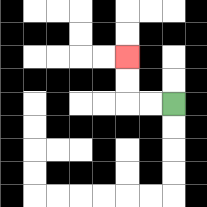{'start': '[7, 4]', 'end': '[5, 2]', 'path_directions': 'L,L,U,U', 'path_coordinates': '[[7, 4], [6, 4], [5, 4], [5, 3], [5, 2]]'}